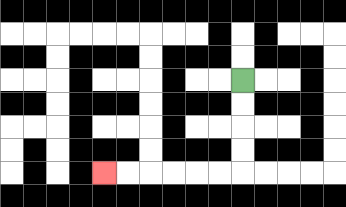{'start': '[10, 3]', 'end': '[4, 7]', 'path_directions': 'D,D,D,D,L,L,L,L,L,L', 'path_coordinates': '[[10, 3], [10, 4], [10, 5], [10, 6], [10, 7], [9, 7], [8, 7], [7, 7], [6, 7], [5, 7], [4, 7]]'}